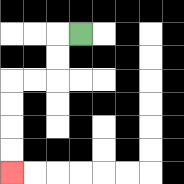{'start': '[3, 1]', 'end': '[0, 7]', 'path_directions': 'L,D,D,L,L,D,D,D,D', 'path_coordinates': '[[3, 1], [2, 1], [2, 2], [2, 3], [1, 3], [0, 3], [0, 4], [0, 5], [0, 6], [0, 7]]'}